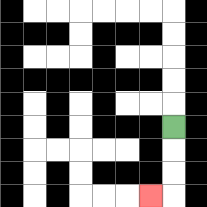{'start': '[7, 5]', 'end': '[6, 8]', 'path_directions': 'D,D,D,L', 'path_coordinates': '[[7, 5], [7, 6], [7, 7], [7, 8], [6, 8]]'}